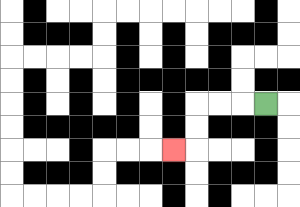{'start': '[11, 4]', 'end': '[7, 6]', 'path_directions': 'L,L,L,D,D,L', 'path_coordinates': '[[11, 4], [10, 4], [9, 4], [8, 4], [8, 5], [8, 6], [7, 6]]'}